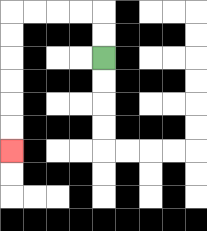{'start': '[4, 2]', 'end': '[0, 6]', 'path_directions': 'U,U,L,L,L,L,D,D,D,D,D,D', 'path_coordinates': '[[4, 2], [4, 1], [4, 0], [3, 0], [2, 0], [1, 0], [0, 0], [0, 1], [0, 2], [0, 3], [0, 4], [0, 5], [0, 6]]'}